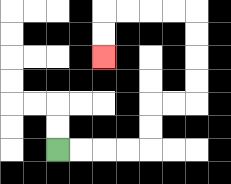{'start': '[2, 6]', 'end': '[4, 2]', 'path_directions': 'R,R,R,R,U,U,R,R,U,U,U,U,L,L,L,L,D,D', 'path_coordinates': '[[2, 6], [3, 6], [4, 6], [5, 6], [6, 6], [6, 5], [6, 4], [7, 4], [8, 4], [8, 3], [8, 2], [8, 1], [8, 0], [7, 0], [6, 0], [5, 0], [4, 0], [4, 1], [4, 2]]'}